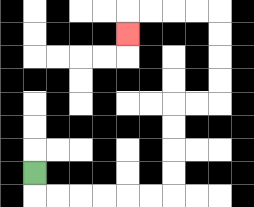{'start': '[1, 7]', 'end': '[5, 1]', 'path_directions': 'D,R,R,R,R,R,R,U,U,U,U,R,R,U,U,U,U,L,L,L,L,D', 'path_coordinates': '[[1, 7], [1, 8], [2, 8], [3, 8], [4, 8], [5, 8], [6, 8], [7, 8], [7, 7], [7, 6], [7, 5], [7, 4], [8, 4], [9, 4], [9, 3], [9, 2], [9, 1], [9, 0], [8, 0], [7, 0], [6, 0], [5, 0], [5, 1]]'}